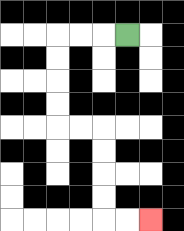{'start': '[5, 1]', 'end': '[6, 9]', 'path_directions': 'L,L,L,D,D,D,D,R,R,D,D,D,D,R,R', 'path_coordinates': '[[5, 1], [4, 1], [3, 1], [2, 1], [2, 2], [2, 3], [2, 4], [2, 5], [3, 5], [4, 5], [4, 6], [4, 7], [4, 8], [4, 9], [5, 9], [6, 9]]'}